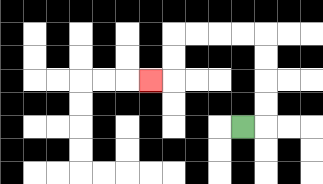{'start': '[10, 5]', 'end': '[6, 3]', 'path_directions': 'R,U,U,U,U,L,L,L,L,D,D,L', 'path_coordinates': '[[10, 5], [11, 5], [11, 4], [11, 3], [11, 2], [11, 1], [10, 1], [9, 1], [8, 1], [7, 1], [7, 2], [7, 3], [6, 3]]'}